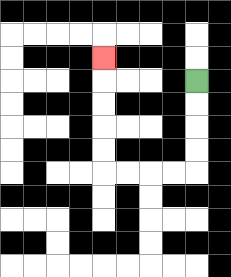{'start': '[8, 3]', 'end': '[4, 2]', 'path_directions': 'D,D,D,D,L,L,L,L,U,U,U,U,U', 'path_coordinates': '[[8, 3], [8, 4], [8, 5], [8, 6], [8, 7], [7, 7], [6, 7], [5, 7], [4, 7], [4, 6], [4, 5], [4, 4], [4, 3], [4, 2]]'}